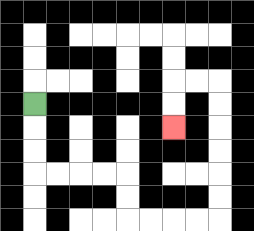{'start': '[1, 4]', 'end': '[7, 5]', 'path_directions': 'D,D,D,R,R,R,R,D,D,R,R,R,R,U,U,U,U,U,U,L,L,D,D', 'path_coordinates': '[[1, 4], [1, 5], [1, 6], [1, 7], [2, 7], [3, 7], [4, 7], [5, 7], [5, 8], [5, 9], [6, 9], [7, 9], [8, 9], [9, 9], [9, 8], [9, 7], [9, 6], [9, 5], [9, 4], [9, 3], [8, 3], [7, 3], [7, 4], [7, 5]]'}